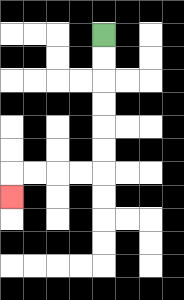{'start': '[4, 1]', 'end': '[0, 8]', 'path_directions': 'D,D,D,D,D,D,L,L,L,L,D', 'path_coordinates': '[[4, 1], [4, 2], [4, 3], [4, 4], [4, 5], [4, 6], [4, 7], [3, 7], [2, 7], [1, 7], [0, 7], [0, 8]]'}